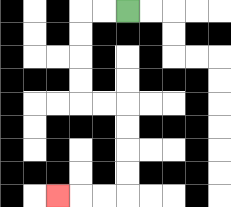{'start': '[5, 0]', 'end': '[2, 8]', 'path_directions': 'L,L,D,D,D,D,R,R,D,D,D,D,L,L,L', 'path_coordinates': '[[5, 0], [4, 0], [3, 0], [3, 1], [3, 2], [3, 3], [3, 4], [4, 4], [5, 4], [5, 5], [5, 6], [5, 7], [5, 8], [4, 8], [3, 8], [2, 8]]'}